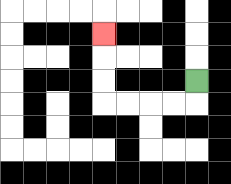{'start': '[8, 3]', 'end': '[4, 1]', 'path_directions': 'D,L,L,L,L,U,U,U', 'path_coordinates': '[[8, 3], [8, 4], [7, 4], [6, 4], [5, 4], [4, 4], [4, 3], [4, 2], [4, 1]]'}